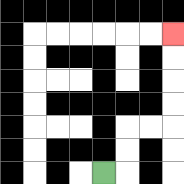{'start': '[4, 7]', 'end': '[7, 1]', 'path_directions': 'R,U,U,R,R,U,U,U,U', 'path_coordinates': '[[4, 7], [5, 7], [5, 6], [5, 5], [6, 5], [7, 5], [7, 4], [7, 3], [7, 2], [7, 1]]'}